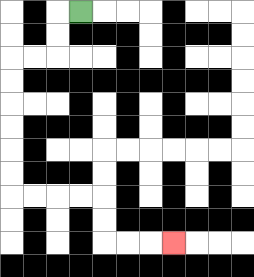{'start': '[3, 0]', 'end': '[7, 10]', 'path_directions': 'L,D,D,L,L,D,D,D,D,D,D,R,R,R,R,D,D,R,R,R', 'path_coordinates': '[[3, 0], [2, 0], [2, 1], [2, 2], [1, 2], [0, 2], [0, 3], [0, 4], [0, 5], [0, 6], [0, 7], [0, 8], [1, 8], [2, 8], [3, 8], [4, 8], [4, 9], [4, 10], [5, 10], [6, 10], [7, 10]]'}